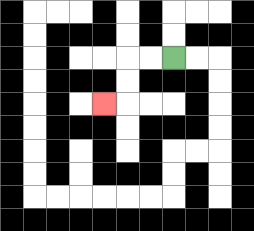{'start': '[7, 2]', 'end': '[4, 4]', 'path_directions': 'L,L,D,D,L', 'path_coordinates': '[[7, 2], [6, 2], [5, 2], [5, 3], [5, 4], [4, 4]]'}